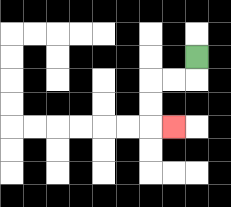{'start': '[8, 2]', 'end': '[7, 5]', 'path_directions': 'D,L,L,D,D,R', 'path_coordinates': '[[8, 2], [8, 3], [7, 3], [6, 3], [6, 4], [6, 5], [7, 5]]'}